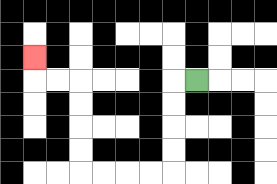{'start': '[8, 3]', 'end': '[1, 2]', 'path_directions': 'L,D,D,D,D,L,L,L,L,U,U,U,U,L,L,U', 'path_coordinates': '[[8, 3], [7, 3], [7, 4], [7, 5], [7, 6], [7, 7], [6, 7], [5, 7], [4, 7], [3, 7], [3, 6], [3, 5], [3, 4], [3, 3], [2, 3], [1, 3], [1, 2]]'}